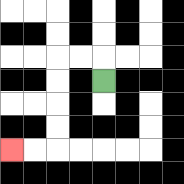{'start': '[4, 3]', 'end': '[0, 6]', 'path_directions': 'U,L,L,D,D,D,D,L,L', 'path_coordinates': '[[4, 3], [4, 2], [3, 2], [2, 2], [2, 3], [2, 4], [2, 5], [2, 6], [1, 6], [0, 6]]'}